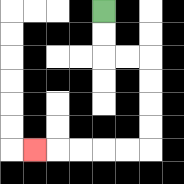{'start': '[4, 0]', 'end': '[1, 6]', 'path_directions': 'D,D,R,R,D,D,D,D,L,L,L,L,L', 'path_coordinates': '[[4, 0], [4, 1], [4, 2], [5, 2], [6, 2], [6, 3], [6, 4], [6, 5], [6, 6], [5, 6], [4, 6], [3, 6], [2, 6], [1, 6]]'}